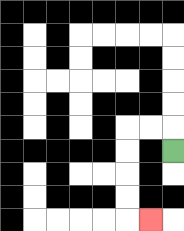{'start': '[7, 6]', 'end': '[6, 9]', 'path_directions': 'U,L,L,D,D,D,D,R', 'path_coordinates': '[[7, 6], [7, 5], [6, 5], [5, 5], [5, 6], [5, 7], [5, 8], [5, 9], [6, 9]]'}